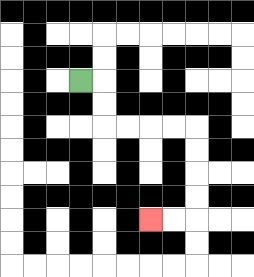{'start': '[3, 3]', 'end': '[6, 9]', 'path_directions': 'R,D,D,R,R,R,R,D,D,D,D,L,L', 'path_coordinates': '[[3, 3], [4, 3], [4, 4], [4, 5], [5, 5], [6, 5], [7, 5], [8, 5], [8, 6], [8, 7], [8, 8], [8, 9], [7, 9], [6, 9]]'}